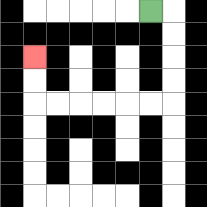{'start': '[6, 0]', 'end': '[1, 2]', 'path_directions': 'R,D,D,D,D,L,L,L,L,L,L,U,U', 'path_coordinates': '[[6, 0], [7, 0], [7, 1], [7, 2], [7, 3], [7, 4], [6, 4], [5, 4], [4, 4], [3, 4], [2, 4], [1, 4], [1, 3], [1, 2]]'}